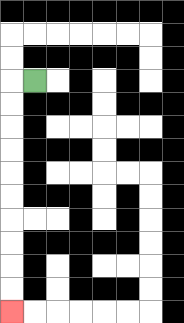{'start': '[1, 3]', 'end': '[0, 13]', 'path_directions': 'L,D,D,D,D,D,D,D,D,D,D', 'path_coordinates': '[[1, 3], [0, 3], [0, 4], [0, 5], [0, 6], [0, 7], [0, 8], [0, 9], [0, 10], [0, 11], [0, 12], [0, 13]]'}